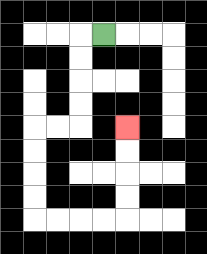{'start': '[4, 1]', 'end': '[5, 5]', 'path_directions': 'L,D,D,D,D,L,L,D,D,D,D,R,R,R,R,U,U,U,U', 'path_coordinates': '[[4, 1], [3, 1], [3, 2], [3, 3], [3, 4], [3, 5], [2, 5], [1, 5], [1, 6], [1, 7], [1, 8], [1, 9], [2, 9], [3, 9], [4, 9], [5, 9], [5, 8], [5, 7], [5, 6], [5, 5]]'}